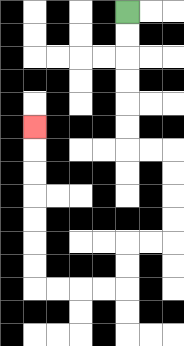{'start': '[5, 0]', 'end': '[1, 5]', 'path_directions': 'D,D,D,D,D,D,R,R,D,D,D,D,L,L,D,D,L,L,L,L,U,U,U,U,U,U,U', 'path_coordinates': '[[5, 0], [5, 1], [5, 2], [5, 3], [5, 4], [5, 5], [5, 6], [6, 6], [7, 6], [7, 7], [7, 8], [7, 9], [7, 10], [6, 10], [5, 10], [5, 11], [5, 12], [4, 12], [3, 12], [2, 12], [1, 12], [1, 11], [1, 10], [1, 9], [1, 8], [1, 7], [1, 6], [1, 5]]'}